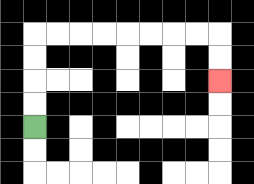{'start': '[1, 5]', 'end': '[9, 3]', 'path_directions': 'U,U,U,U,R,R,R,R,R,R,R,R,D,D', 'path_coordinates': '[[1, 5], [1, 4], [1, 3], [1, 2], [1, 1], [2, 1], [3, 1], [4, 1], [5, 1], [6, 1], [7, 1], [8, 1], [9, 1], [9, 2], [9, 3]]'}